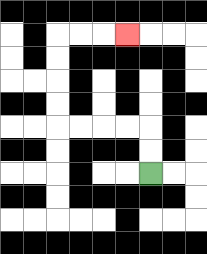{'start': '[6, 7]', 'end': '[5, 1]', 'path_directions': 'U,U,L,L,L,L,U,U,U,U,R,R,R', 'path_coordinates': '[[6, 7], [6, 6], [6, 5], [5, 5], [4, 5], [3, 5], [2, 5], [2, 4], [2, 3], [2, 2], [2, 1], [3, 1], [4, 1], [5, 1]]'}